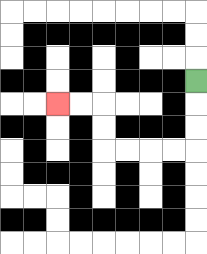{'start': '[8, 3]', 'end': '[2, 4]', 'path_directions': 'D,D,D,L,L,L,L,U,U,L,L', 'path_coordinates': '[[8, 3], [8, 4], [8, 5], [8, 6], [7, 6], [6, 6], [5, 6], [4, 6], [4, 5], [4, 4], [3, 4], [2, 4]]'}